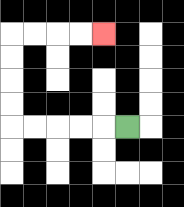{'start': '[5, 5]', 'end': '[4, 1]', 'path_directions': 'L,L,L,L,L,U,U,U,U,R,R,R,R', 'path_coordinates': '[[5, 5], [4, 5], [3, 5], [2, 5], [1, 5], [0, 5], [0, 4], [0, 3], [0, 2], [0, 1], [1, 1], [2, 1], [3, 1], [4, 1]]'}